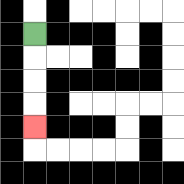{'start': '[1, 1]', 'end': '[1, 5]', 'path_directions': 'D,D,D,D', 'path_coordinates': '[[1, 1], [1, 2], [1, 3], [1, 4], [1, 5]]'}